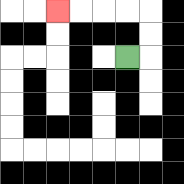{'start': '[5, 2]', 'end': '[2, 0]', 'path_directions': 'R,U,U,L,L,L,L', 'path_coordinates': '[[5, 2], [6, 2], [6, 1], [6, 0], [5, 0], [4, 0], [3, 0], [2, 0]]'}